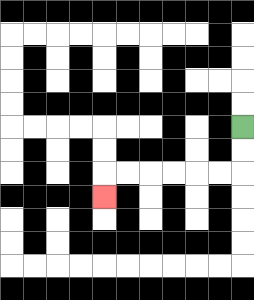{'start': '[10, 5]', 'end': '[4, 8]', 'path_directions': 'D,D,L,L,L,L,L,L,D', 'path_coordinates': '[[10, 5], [10, 6], [10, 7], [9, 7], [8, 7], [7, 7], [6, 7], [5, 7], [4, 7], [4, 8]]'}